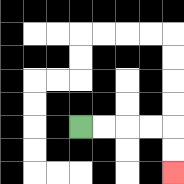{'start': '[3, 5]', 'end': '[7, 7]', 'path_directions': 'R,R,R,R,D,D', 'path_coordinates': '[[3, 5], [4, 5], [5, 5], [6, 5], [7, 5], [7, 6], [7, 7]]'}